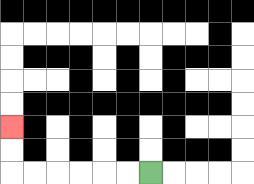{'start': '[6, 7]', 'end': '[0, 5]', 'path_directions': 'L,L,L,L,L,L,U,U', 'path_coordinates': '[[6, 7], [5, 7], [4, 7], [3, 7], [2, 7], [1, 7], [0, 7], [0, 6], [0, 5]]'}